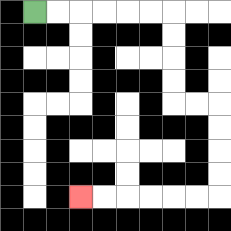{'start': '[1, 0]', 'end': '[3, 8]', 'path_directions': 'R,R,R,R,R,R,D,D,D,D,R,R,D,D,D,D,L,L,L,L,L,L', 'path_coordinates': '[[1, 0], [2, 0], [3, 0], [4, 0], [5, 0], [6, 0], [7, 0], [7, 1], [7, 2], [7, 3], [7, 4], [8, 4], [9, 4], [9, 5], [9, 6], [9, 7], [9, 8], [8, 8], [7, 8], [6, 8], [5, 8], [4, 8], [3, 8]]'}